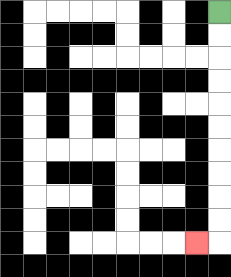{'start': '[9, 0]', 'end': '[8, 10]', 'path_directions': 'D,D,D,D,D,D,D,D,D,D,L', 'path_coordinates': '[[9, 0], [9, 1], [9, 2], [9, 3], [9, 4], [9, 5], [9, 6], [9, 7], [9, 8], [9, 9], [9, 10], [8, 10]]'}